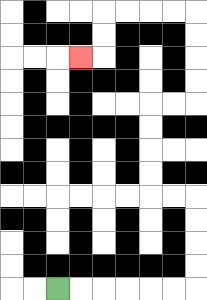{'start': '[2, 12]', 'end': '[3, 2]', 'path_directions': 'R,R,R,R,R,R,U,U,U,U,L,L,U,U,U,U,R,R,U,U,U,U,L,L,L,L,D,D,L', 'path_coordinates': '[[2, 12], [3, 12], [4, 12], [5, 12], [6, 12], [7, 12], [8, 12], [8, 11], [8, 10], [8, 9], [8, 8], [7, 8], [6, 8], [6, 7], [6, 6], [6, 5], [6, 4], [7, 4], [8, 4], [8, 3], [8, 2], [8, 1], [8, 0], [7, 0], [6, 0], [5, 0], [4, 0], [4, 1], [4, 2], [3, 2]]'}